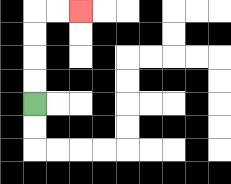{'start': '[1, 4]', 'end': '[3, 0]', 'path_directions': 'U,U,U,U,R,R', 'path_coordinates': '[[1, 4], [1, 3], [1, 2], [1, 1], [1, 0], [2, 0], [3, 0]]'}